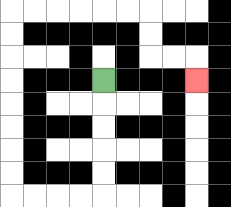{'start': '[4, 3]', 'end': '[8, 3]', 'path_directions': 'D,D,D,D,D,L,L,L,L,U,U,U,U,U,U,U,U,R,R,R,R,R,R,D,D,R,R,D', 'path_coordinates': '[[4, 3], [4, 4], [4, 5], [4, 6], [4, 7], [4, 8], [3, 8], [2, 8], [1, 8], [0, 8], [0, 7], [0, 6], [0, 5], [0, 4], [0, 3], [0, 2], [0, 1], [0, 0], [1, 0], [2, 0], [3, 0], [4, 0], [5, 0], [6, 0], [6, 1], [6, 2], [7, 2], [8, 2], [8, 3]]'}